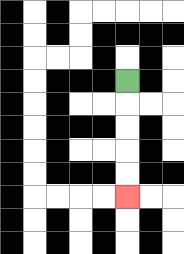{'start': '[5, 3]', 'end': '[5, 8]', 'path_directions': 'D,D,D,D,D', 'path_coordinates': '[[5, 3], [5, 4], [5, 5], [5, 6], [5, 7], [5, 8]]'}